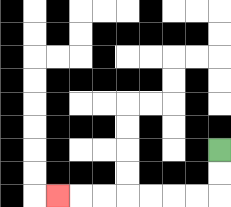{'start': '[9, 6]', 'end': '[2, 8]', 'path_directions': 'D,D,L,L,L,L,L,L,L', 'path_coordinates': '[[9, 6], [9, 7], [9, 8], [8, 8], [7, 8], [6, 8], [5, 8], [4, 8], [3, 8], [2, 8]]'}